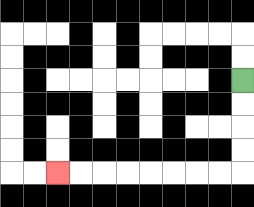{'start': '[10, 3]', 'end': '[2, 7]', 'path_directions': 'D,D,D,D,L,L,L,L,L,L,L,L', 'path_coordinates': '[[10, 3], [10, 4], [10, 5], [10, 6], [10, 7], [9, 7], [8, 7], [7, 7], [6, 7], [5, 7], [4, 7], [3, 7], [2, 7]]'}